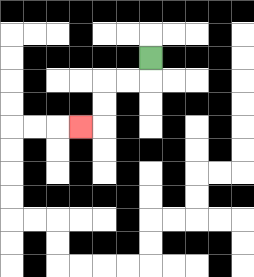{'start': '[6, 2]', 'end': '[3, 5]', 'path_directions': 'D,L,L,D,D,L', 'path_coordinates': '[[6, 2], [6, 3], [5, 3], [4, 3], [4, 4], [4, 5], [3, 5]]'}